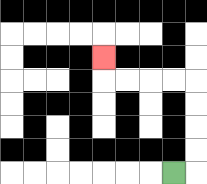{'start': '[7, 7]', 'end': '[4, 2]', 'path_directions': 'R,U,U,U,U,L,L,L,L,U', 'path_coordinates': '[[7, 7], [8, 7], [8, 6], [8, 5], [8, 4], [8, 3], [7, 3], [6, 3], [5, 3], [4, 3], [4, 2]]'}